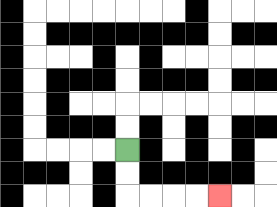{'start': '[5, 6]', 'end': '[9, 8]', 'path_directions': 'D,D,R,R,R,R', 'path_coordinates': '[[5, 6], [5, 7], [5, 8], [6, 8], [7, 8], [8, 8], [9, 8]]'}